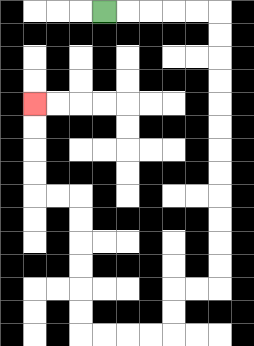{'start': '[4, 0]', 'end': '[1, 4]', 'path_directions': 'R,R,R,R,R,D,D,D,D,D,D,D,D,D,D,D,D,L,L,D,D,L,L,L,L,U,U,U,U,U,U,L,L,U,U,U,U', 'path_coordinates': '[[4, 0], [5, 0], [6, 0], [7, 0], [8, 0], [9, 0], [9, 1], [9, 2], [9, 3], [9, 4], [9, 5], [9, 6], [9, 7], [9, 8], [9, 9], [9, 10], [9, 11], [9, 12], [8, 12], [7, 12], [7, 13], [7, 14], [6, 14], [5, 14], [4, 14], [3, 14], [3, 13], [3, 12], [3, 11], [3, 10], [3, 9], [3, 8], [2, 8], [1, 8], [1, 7], [1, 6], [1, 5], [1, 4]]'}